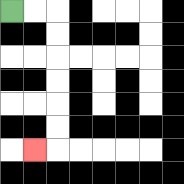{'start': '[0, 0]', 'end': '[1, 6]', 'path_directions': 'R,R,D,D,D,D,D,D,L', 'path_coordinates': '[[0, 0], [1, 0], [2, 0], [2, 1], [2, 2], [2, 3], [2, 4], [2, 5], [2, 6], [1, 6]]'}